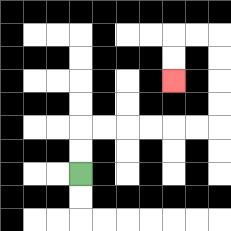{'start': '[3, 7]', 'end': '[7, 3]', 'path_directions': 'U,U,R,R,R,R,R,R,U,U,U,U,L,L,D,D', 'path_coordinates': '[[3, 7], [3, 6], [3, 5], [4, 5], [5, 5], [6, 5], [7, 5], [8, 5], [9, 5], [9, 4], [9, 3], [9, 2], [9, 1], [8, 1], [7, 1], [7, 2], [7, 3]]'}